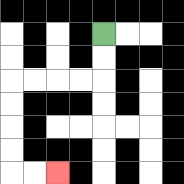{'start': '[4, 1]', 'end': '[2, 7]', 'path_directions': 'D,D,L,L,L,L,D,D,D,D,R,R', 'path_coordinates': '[[4, 1], [4, 2], [4, 3], [3, 3], [2, 3], [1, 3], [0, 3], [0, 4], [0, 5], [0, 6], [0, 7], [1, 7], [2, 7]]'}